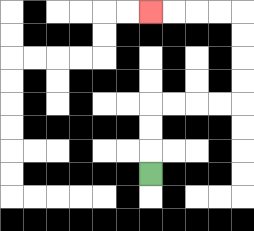{'start': '[6, 7]', 'end': '[6, 0]', 'path_directions': 'U,U,U,R,R,R,R,U,U,U,U,L,L,L,L', 'path_coordinates': '[[6, 7], [6, 6], [6, 5], [6, 4], [7, 4], [8, 4], [9, 4], [10, 4], [10, 3], [10, 2], [10, 1], [10, 0], [9, 0], [8, 0], [7, 0], [6, 0]]'}